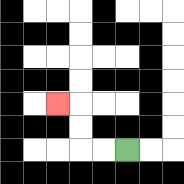{'start': '[5, 6]', 'end': '[2, 4]', 'path_directions': 'L,L,U,U,L', 'path_coordinates': '[[5, 6], [4, 6], [3, 6], [3, 5], [3, 4], [2, 4]]'}